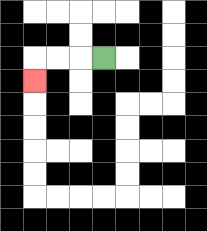{'start': '[4, 2]', 'end': '[1, 3]', 'path_directions': 'L,L,L,D', 'path_coordinates': '[[4, 2], [3, 2], [2, 2], [1, 2], [1, 3]]'}